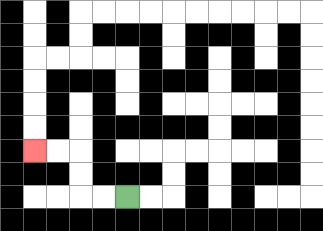{'start': '[5, 8]', 'end': '[1, 6]', 'path_directions': 'L,L,U,U,L,L', 'path_coordinates': '[[5, 8], [4, 8], [3, 8], [3, 7], [3, 6], [2, 6], [1, 6]]'}